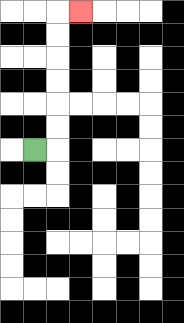{'start': '[1, 6]', 'end': '[3, 0]', 'path_directions': 'R,U,U,U,U,U,U,R', 'path_coordinates': '[[1, 6], [2, 6], [2, 5], [2, 4], [2, 3], [2, 2], [2, 1], [2, 0], [3, 0]]'}